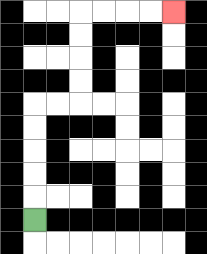{'start': '[1, 9]', 'end': '[7, 0]', 'path_directions': 'U,U,U,U,U,R,R,U,U,U,U,R,R,R,R', 'path_coordinates': '[[1, 9], [1, 8], [1, 7], [1, 6], [1, 5], [1, 4], [2, 4], [3, 4], [3, 3], [3, 2], [3, 1], [3, 0], [4, 0], [5, 0], [6, 0], [7, 0]]'}